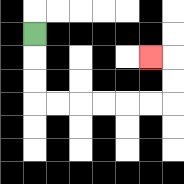{'start': '[1, 1]', 'end': '[6, 2]', 'path_directions': 'D,D,D,R,R,R,R,R,R,U,U,L', 'path_coordinates': '[[1, 1], [1, 2], [1, 3], [1, 4], [2, 4], [3, 4], [4, 4], [5, 4], [6, 4], [7, 4], [7, 3], [7, 2], [6, 2]]'}